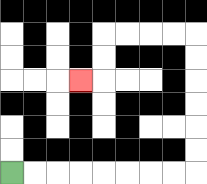{'start': '[0, 7]', 'end': '[3, 3]', 'path_directions': 'R,R,R,R,R,R,R,R,U,U,U,U,U,U,L,L,L,L,D,D,L', 'path_coordinates': '[[0, 7], [1, 7], [2, 7], [3, 7], [4, 7], [5, 7], [6, 7], [7, 7], [8, 7], [8, 6], [8, 5], [8, 4], [8, 3], [8, 2], [8, 1], [7, 1], [6, 1], [5, 1], [4, 1], [4, 2], [4, 3], [3, 3]]'}